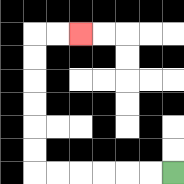{'start': '[7, 7]', 'end': '[3, 1]', 'path_directions': 'L,L,L,L,L,L,U,U,U,U,U,U,R,R', 'path_coordinates': '[[7, 7], [6, 7], [5, 7], [4, 7], [3, 7], [2, 7], [1, 7], [1, 6], [1, 5], [1, 4], [1, 3], [1, 2], [1, 1], [2, 1], [3, 1]]'}